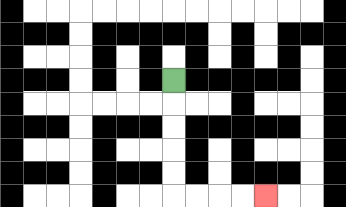{'start': '[7, 3]', 'end': '[11, 8]', 'path_directions': 'D,D,D,D,D,R,R,R,R', 'path_coordinates': '[[7, 3], [7, 4], [7, 5], [7, 6], [7, 7], [7, 8], [8, 8], [9, 8], [10, 8], [11, 8]]'}